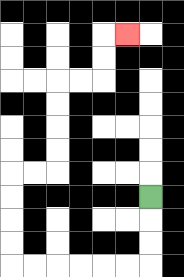{'start': '[6, 8]', 'end': '[5, 1]', 'path_directions': 'D,D,D,L,L,L,L,L,L,U,U,U,U,R,R,U,U,U,U,R,R,U,U,R', 'path_coordinates': '[[6, 8], [6, 9], [6, 10], [6, 11], [5, 11], [4, 11], [3, 11], [2, 11], [1, 11], [0, 11], [0, 10], [0, 9], [0, 8], [0, 7], [1, 7], [2, 7], [2, 6], [2, 5], [2, 4], [2, 3], [3, 3], [4, 3], [4, 2], [4, 1], [5, 1]]'}